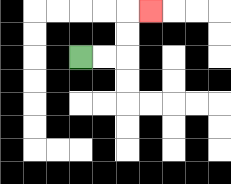{'start': '[3, 2]', 'end': '[6, 0]', 'path_directions': 'R,R,U,U,R', 'path_coordinates': '[[3, 2], [4, 2], [5, 2], [5, 1], [5, 0], [6, 0]]'}